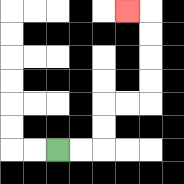{'start': '[2, 6]', 'end': '[5, 0]', 'path_directions': 'R,R,U,U,R,R,U,U,U,U,L', 'path_coordinates': '[[2, 6], [3, 6], [4, 6], [4, 5], [4, 4], [5, 4], [6, 4], [6, 3], [6, 2], [6, 1], [6, 0], [5, 0]]'}